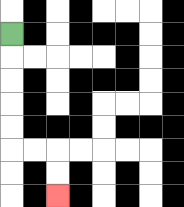{'start': '[0, 1]', 'end': '[2, 8]', 'path_directions': 'D,D,D,D,D,R,R,D,D', 'path_coordinates': '[[0, 1], [0, 2], [0, 3], [0, 4], [0, 5], [0, 6], [1, 6], [2, 6], [2, 7], [2, 8]]'}